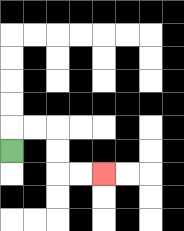{'start': '[0, 6]', 'end': '[4, 7]', 'path_directions': 'U,R,R,D,D,R,R', 'path_coordinates': '[[0, 6], [0, 5], [1, 5], [2, 5], [2, 6], [2, 7], [3, 7], [4, 7]]'}